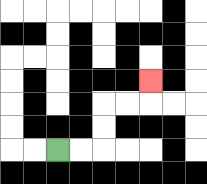{'start': '[2, 6]', 'end': '[6, 3]', 'path_directions': 'R,R,U,U,R,R,U', 'path_coordinates': '[[2, 6], [3, 6], [4, 6], [4, 5], [4, 4], [5, 4], [6, 4], [6, 3]]'}